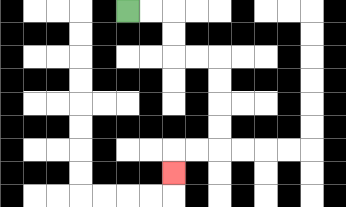{'start': '[5, 0]', 'end': '[7, 7]', 'path_directions': 'R,R,D,D,R,R,D,D,D,D,L,L,D', 'path_coordinates': '[[5, 0], [6, 0], [7, 0], [7, 1], [7, 2], [8, 2], [9, 2], [9, 3], [9, 4], [9, 5], [9, 6], [8, 6], [7, 6], [7, 7]]'}